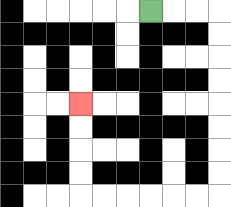{'start': '[6, 0]', 'end': '[3, 4]', 'path_directions': 'R,R,R,D,D,D,D,D,D,D,D,L,L,L,L,L,L,U,U,U,U', 'path_coordinates': '[[6, 0], [7, 0], [8, 0], [9, 0], [9, 1], [9, 2], [9, 3], [9, 4], [9, 5], [9, 6], [9, 7], [9, 8], [8, 8], [7, 8], [6, 8], [5, 8], [4, 8], [3, 8], [3, 7], [3, 6], [3, 5], [3, 4]]'}